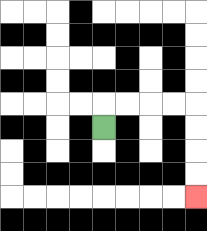{'start': '[4, 5]', 'end': '[8, 8]', 'path_directions': 'U,R,R,R,R,D,D,D,D', 'path_coordinates': '[[4, 5], [4, 4], [5, 4], [6, 4], [7, 4], [8, 4], [8, 5], [8, 6], [8, 7], [8, 8]]'}